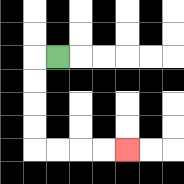{'start': '[2, 2]', 'end': '[5, 6]', 'path_directions': 'L,D,D,D,D,R,R,R,R', 'path_coordinates': '[[2, 2], [1, 2], [1, 3], [1, 4], [1, 5], [1, 6], [2, 6], [3, 6], [4, 6], [5, 6]]'}